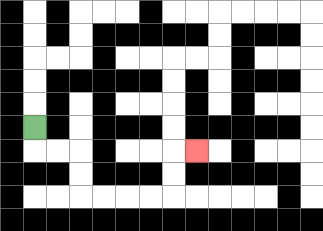{'start': '[1, 5]', 'end': '[8, 6]', 'path_directions': 'D,R,R,D,D,R,R,R,R,U,U,R', 'path_coordinates': '[[1, 5], [1, 6], [2, 6], [3, 6], [3, 7], [3, 8], [4, 8], [5, 8], [6, 8], [7, 8], [7, 7], [7, 6], [8, 6]]'}